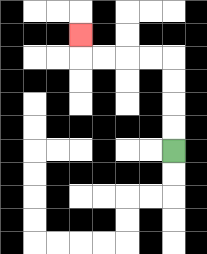{'start': '[7, 6]', 'end': '[3, 1]', 'path_directions': 'U,U,U,U,L,L,L,L,U', 'path_coordinates': '[[7, 6], [7, 5], [7, 4], [7, 3], [7, 2], [6, 2], [5, 2], [4, 2], [3, 2], [3, 1]]'}